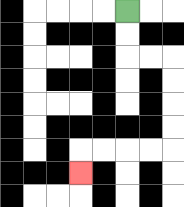{'start': '[5, 0]', 'end': '[3, 7]', 'path_directions': 'D,D,R,R,D,D,D,D,L,L,L,L,D', 'path_coordinates': '[[5, 0], [5, 1], [5, 2], [6, 2], [7, 2], [7, 3], [7, 4], [7, 5], [7, 6], [6, 6], [5, 6], [4, 6], [3, 6], [3, 7]]'}